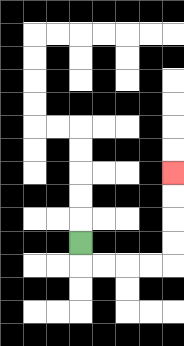{'start': '[3, 10]', 'end': '[7, 7]', 'path_directions': 'D,R,R,R,R,U,U,U,U', 'path_coordinates': '[[3, 10], [3, 11], [4, 11], [5, 11], [6, 11], [7, 11], [7, 10], [7, 9], [7, 8], [7, 7]]'}